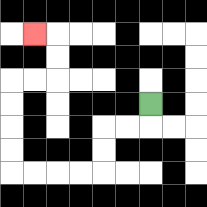{'start': '[6, 4]', 'end': '[1, 1]', 'path_directions': 'D,L,L,D,D,L,L,L,L,U,U,U,U,R,R,U,U,L', 'path_coordinates': '[[6, 4], [6, 5], [5, 5], [4, 5], [4, 6], [4, 7], [3, 7], [2, 7], [1, 7], [0, 7], [0, 6], [0, 5], [0, 4], [0, 3], [1, 3], [2, 3], [2, 2], [2, 1], [1, 1]]'}